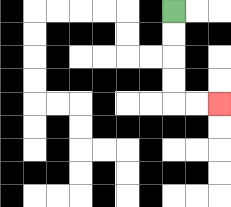{'start': '[7, 0]', 'end': '[9, 4]', 'path_directions': 'D,D,D,D,R,R', 'path_coordinates': '[[7, 0], [7, 1], [7, 2], [7, 3], [7, 4], [8, 4], [9, 4]]'}